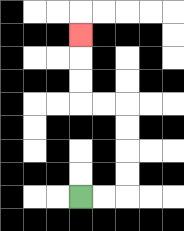{'start': '[3, 8]', 'end': '[3, 1]', 'path_directions': 'R,R,U,U,U,U,L,L,U,U,U', 'path_coordinates': '[[3, 8], [4, 8], [5, 8], [5, 7], [5, 6], [5, 5], [5, 4], [4, 4], [3, 4], [3, 3], [3, 2], [3, 1]]'}